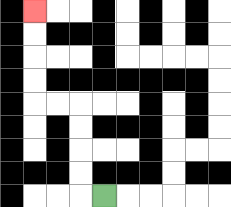{'start': '[4, 8]', 'end': '[1, 0]', 'path_directions': 'L,U,U,U,U,L,L,U,U,U,U', 'path_coordinates': '[[4, 8], [3, 8], [3, 7], [3, 6], [3, 5], [3, 4], [2, 4], [1, 4], [1, 3], [1, 2], [1, 1], [1, 0]]'}